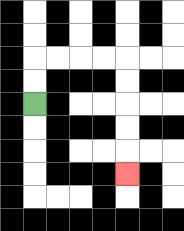{'start': '[1, 4]', 'end': '[5, 7]', 'path_directions': 'U,U,R,R,R,R,D,D,D,D,D', 'path_coordinates': '[[1, 4], [1, 3], [1, 2], [2, 2], [3, 2], [4, 2], [5, 2], [5, 3], [5, 4], [5, 5], [5, 6], [5, 7]]'}